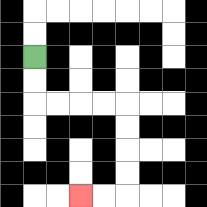{'start': '[1, 2]', 'end': '[3, 8]', 'path_directions': 'D,D,R,R,R,R,D,D,D,D,L,L', 'path_coordinates': '[[1, 2], [1, 3], [1, 4], [2, 4], [3, 4], [4, 4], [5, 4], [5, 5], [5, 6], [5, 7], [5, 8], [4, 8], [3, 8]]'}